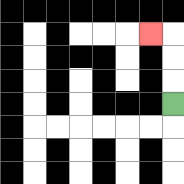{'start': '[7, 4]', 'end': '[6, 1]', 'path_directions': 'U,U,U,L', 'path_coordinates': '[[7, 4], [7, 3], [7, 2], [7, 1], [6, 1]]'}